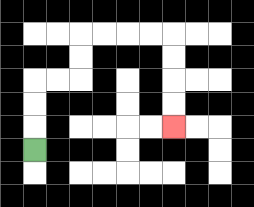{'start': '[1, 6]', 'end': '[7, 5]', 'path_directions': 'U,U,U,R,R,U,U,R,R,R,R,D,D,D,D', 'path_coordinates': '[[1, 6], [1, 5], [1, 4], [1, 3], [2, 3], [3, 3], [3, 2], [3, 1], [4, 1], [5, 1], [6, 1], [7, 1], [7, 2], [7, 3], [7, 4], [7, 5]]'}